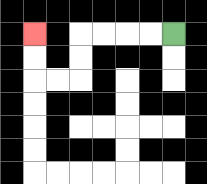{'start': '[7, 1]', 'end': '[1, 1]', 'path_directions': 'L,L,L,L,D,D,L,L,U,U', 'path_coordinates': '[[7, 1], [6, 1], [5, 1], [4, 1], [3, 1], [3, 2], [3, 3], [2, 3], [1, 3], [1, 2], [1, 1]]'}